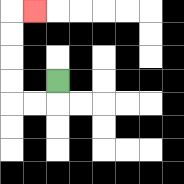{'start': '[2, 3]', 'end': '[1, 0]', 'path_directions': 'D,L,L,U,U,U,U,R', 'path_coordinates': '[[2, 3], [2, 4], [1, 4], [0, 4], [0, 3], [0, 2], [0, 1], [0, 0], [1, 0]]'}